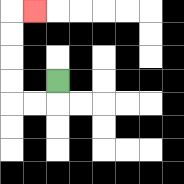{'start': '[2, 3]', 'end': '[1, 0]', 'path_directions': 'D,L,L,U,U,U,U,R', 'path_coordinates': '[[2, 3], [2, 4], [1, 4], [0, 4], [0, 3], [0, 2], [0, 1], [0, 0], [1, 0]]'}